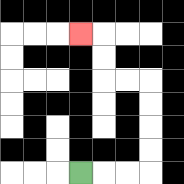{'start': '[3, 7]', 'end': '[3, 1]', 'path_directions': 'R,R,R,U,U,U,U,L,L,U,U,L', 'path_coordinates': '[[3, 7], [4, 7], [5, 7], [6, 7], [6, 6], [6, 5], [6, 4], [6, 3], [5, 3], [4, 3], [4, 2], [4, 1], [3, 1]]'}